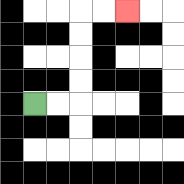{'start': '[1, 4]', 'end': '[5, 0]', 'path_directions': 'R,R,U,U,U,U,R,R', 'path_coordinates': '[[1, 4], [2, 4], [3, 4], [3, 3], [3, 2], [3, 1], [3, 0], [4, 0], [5, 0]]'}